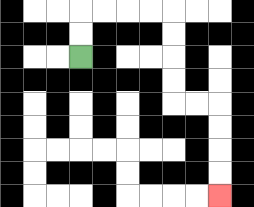{'start': '[3, 2]', 'end': '[9, 8]', 'path_directions': 'U,U,R,R,R,R,D,D,D,D,R,R,D,D,D,D', 'path_coordinates': '[[3, 2], [3, 1], [3, 0], [4, 0], [5, 0], [6, 0], [7, 0], [7, 1], [7, 2], [7, 3], [7, 4], [8, 4], [9, 4], [9, 5], [9, 6], [9, 7], [9, 8]]'}